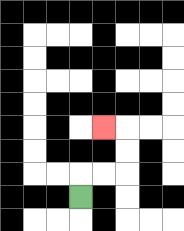{'start': '[3, 8]', 'end': '[4, 5]', 'path_directions': 'U,R,R,U,U,L', 'path_coordinates': '[[3, 8], [3, 7], [4, 7], [5, 7], [5, 6], [5, 5], [4, 5]]'}